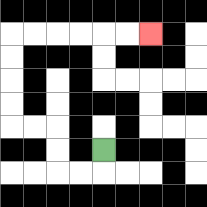{'start': '[4, 6]', 'end': '[6, 1]', 'path_directions': 'D,L,L,U,U,L,L,U,U,U,U,R,R,R,R,R,R', 'path_coordinates': '[[4, 6], [4, 7], [3, 7], [2, 7], [2, 6], [2, 5], [1, 5], [0, 5], [0, 4], [0, 3], [0, 2], [0, 1], [1, 1], [2, 1], [3, 1], [4, 1], [5, 1], [6, 1]]'}